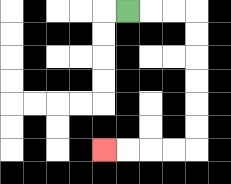{'start': '[5, 0]', 'end': '[4, 6]', 'path_directions': 'R,R,R,D,D,D,D,D,D,L,L,L,L', 'path_coordinates': '[[5, 0], [6, 0], [7, 0], [8, 0], [8, 1], [8, 2], [8, 3], [8, 4], [8, 5], [8, 6], [7, 6], [6, 6], [5, 6], [4, 6]]'}